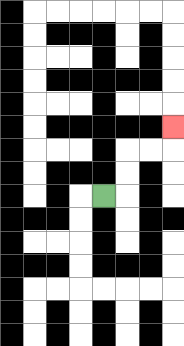{'start': '[4, 8]', 'end': '[7, 5]', 'path_directions': 'R,U,U,R,R,U', 'path_coordinates': '[[4, 8], [5, 8], [5, 7], [5, 6], [6, 6], [7, 6], [7, 5]]'}